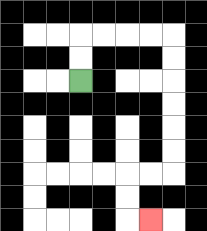{'start': '[3, 3]', 'end': '[6, 9]', 'path_directions': 'U,U,R,R,R,R,D,D,D,D,D,D,L,L,D,D,R', 'path_coordinates': '[[3, 3], [3, 2], [3, 1], [4, 1], [5, 1], [6, 1], [7, 1], [7, 2], [7, 3], [7, 4], [7, 5], [7, 6], [7, 7], [6, 7], [5, 7], [5, 8], [5, 9], [6, 9]]'}